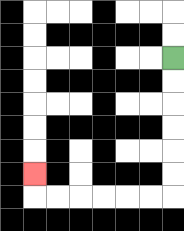{'start': '[7, 2]', 'end': '[1, 7]', 'path_directions': 'D,D,D,D,D,D,L,L,L,L,L,L,U', 'path_coordinates': '[[7, 2], [7, 3], [7, 4], [7, 5], [7, 6], [7, 7], [7, 8], [6, 8], [5, 8], [4, 8], [3, 8], [2, 8], [1, 8], [1, 7]]'}